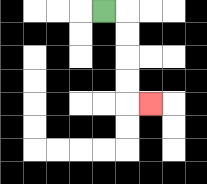{'start': '[4, 0]', 'end': '[6, 4]', 'path_directions': 'R,D,D,D,D,R', 'path_coordinates': '[[4, 0], [5, 0], [5, 1], [5, 2], [5, 3], [5, 4], [6, 4]]'}